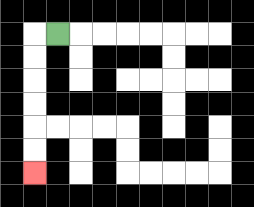{'start': '[2, 1]', 'end': '[1, 7]', 'path_directions': 'L,D,D,D,D,D,D', 'path_coordinates': '[[2, 1], [1, 1], [1, 2], [1, 3], [1, 4], [1, 5], [1, 6], [1, 7]]'}